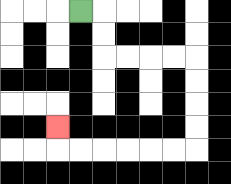{'start': '[3, 0]', 'end': '[2, 5]', 'path_directions': 'R,D,D,R,R,R,R,D,D,D,D,L,L,L,L,L,L,U', 'path_coordinates': '[[3, 0], [4, 0], [4, 1], [4, 2], [5, 2], [6, 2], [7, 2], [8, 2], [8, 3], [8, 4], [8, 5], [8, 6], [7, 6], [6, 6], [5, 6], [4, 6], [3, 6], [2, 6], [2, 5]]'}